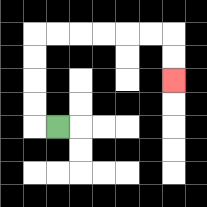{'start': '[2, 5]', 'end': '[7, 3]', 'path_directions': 'L,U,U,U,U,R,R,R,R,R,R,D,D', 'path_coordinates': '[[2, 5], [1, 5], [1, 4], [1, 3], [1, 2], [1, 1], [2, 1], [3, 1], [4, 1], [5, 1], [6, 1], [7, 1], [7, 2], [7, 3]]'}